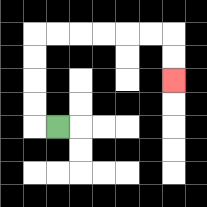{'start': '[2, 5]', 'end': '[7, 3]', 'path_directions': 'L,U,U,U,U,R,R,R,R,R,R,D,D', 'path_coordinates': '[[2, 5], [1, 5], [1, 4], [1, 3], [1, 2], [1, 1], [2, 1], [3, 1], [4, 1], [5, 1], [6, 1], [7, 1], [7, 2], [7, 3]]'}